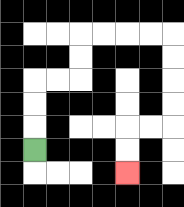{'start': '[1, 6]', 'end': '[5, 7]', 'path_directions': 'U,U,U,R,R,U,U,R,R,R,R,D,D,D,D,L,L,D,D', 'path_coordinates': '[[1, 6], [1, 5], [1, 4], [1, 3], [2, 3], [3, 3], [3, 2], [3, 1], [4, 1], [5, 1], [6, 1], [7, 1], [7, 2], [7, 3], [7, 4], [7, 5], [6, 5], [5, 5], [5, 6], [5, 7]]'}